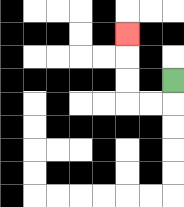{'start': '[7, 3]', 'end': '[5, 1]', 'path_directions': 'D,L,L,U,U,U', 'path_coordinates': '[[7, 3], [7, 4], [6, 4], [5, 4], [5, 3], [5, 2], [5, 1]]'}